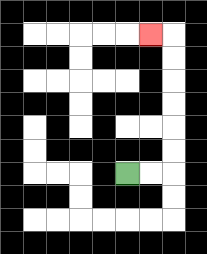{'start': '[5, 7]', 'end': '[6, 1]', 'path_directions': 'R,R,U,U,U,U,U,U,L', 'path_coordinates': '[[5, 7], [6, 7], [7, 7], [7, 6], [7, 5], [7, 4], [7, 3], [7, 2], [7, 1], [6, 1]]'}